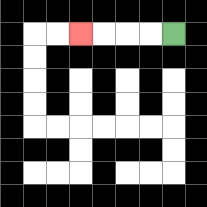{'start': '[7, 1]', 'end': '[3, 1]', 'path_directions': 'L,L,L,L', 'path_coordinates': '[[7, 1], [6, 1], [5, 1], [4, 1], [3, 1]]'}